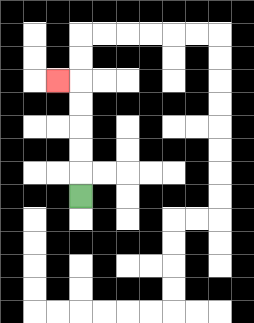{'start': '[3, 8]', 'end': '[2, 3]', 'path_directions': 'U,U,U,U,U,L', 'path_coordinates': '[[3, 8], [3, 7], [3, 6], [3, 5], [3, 4], [3, 3], [2, 3]]'}